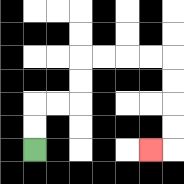{'start': '[1, 6]', 'end': '[6, 6]', 'path_directions': 'U,U,R,R,U,U,R,R,R,R,D,D,D,D,L', 'path_coordinates': '[[1, 6], [1, 5], [1, 4], [2, 4], [3, 4], [3, 3], [3, 2], [4, 2], [5, 2], [6, 2], [7, 2], [7, 3], [7, 4], [7, 5], [7, 6], [6, 6]]'}